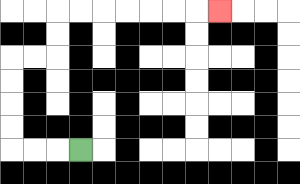{'start': '[3, 6]', 'end': '[9, 0]', 'path_directions': 'L,L,L,U,U,U,U,R,R,U,U,R,R,R,R,R,R,R', 'path_coordinates': '[[3, 6], [2, 6], [1, 6], [0, 6], [0, 5], [0, 4], [0, 3], [0, 2], [1, 2], [2, 2], [2, 1], [2, 0], [3, 0], [4, 0], [5, 0], [6, 0], [7, 0], [8, 0], [9, 0]]'}